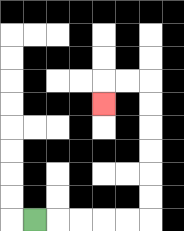{'start': '[1, 9]', 'end': '[4, 4]', 'path_directions': 'R,R,R,R,R,U,U,U,U,U,U,L,L,D', 'path_coordinates': '[[1, 9], [2, 9], [3, 9], [4, 9], [5, 9], [6, 9], [6, 8], [6, 7], [6, 6], [6, 5], [6, 4], [6, 3], [5, 3], [4, 3], [4, 4]]'}